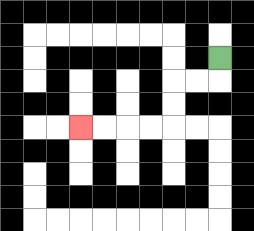{'start': '[9, 2]', 'end': '[3, 5]', 'path_directions': 'D,L,L,D,D,L,L,L,L', 'path_coordinates': '[[9, 2], [9, 3], [8, 3], [7, 3], [7, 4], [7, 5], [6, 5], [5, 5], [4, 5], [3, 5]]'}